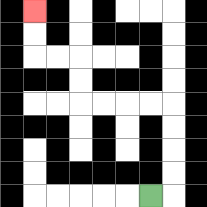{'start': '[6, 8]', 'end': '[1, 0]', 'path_directions': 'R,U,U,U,U,L,L,L,L,U,U,L,L,U,U', 'path_coordinates': '[[6, 8], [7, 8], [7, 7], [7, 6], [7, 5], [7, 4], [6, 4], [5, 4], [4, 4], [3, 4], [3, 3], [3, 2], [2, 2], [1, 2], [1, 1], [1, 0]]'}